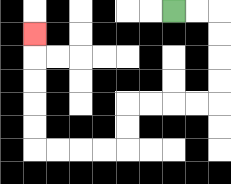{'start': '[7, 0]', 'end': '[1, 1]', 'path_directions': 'R,R,D,D,D,D,L,L,L,L,D,D,L,L,L,L,U,U,U,U,U', 'path_coordinates': '[[7, 0], [8, 0], [9, 0], [9, 1], [9, 2], [9, 3], [9, 4], [8, 4], [7, 4], [6, 4], [5, 4], [5, 5], [5, 6], [4, 6], [3, 6], [2, 6], [1, 6], [1, 5], [1, 4], [1, 3], [1, 2], [1, 1]]'}